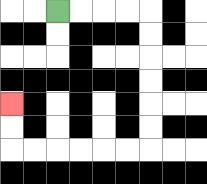{'start': '[2, 0]', 'end': '[0, 4]', 'path_directions': 'R,R,R,R,D,D,D,D,D,D,L,L,L,L,L,L,U,U', 'path_coordinates': '[[2, 0], [3, 0], [4, 0], [5, 0], [6, 0], [6, 1], [6, 2], [6, 3], [6, 4], [6, 5], [6, 6], [5, 6], [4, 6], [3, 6], [2, 6], [1, 6], [0, 6], [0, 5], [0, 4]]'}